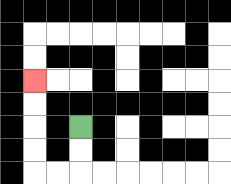{'start': '[3, 5]', 'end': '[1, 3]', 'path_directions': 'D,D,L,L,U,U,U,U', 'path_coordinates': '[[3, 5], [3, 6], [3, 7], [2, 7], [1, 7], [1, 6], [1, 5], [1, 4], [1, 3]]'}